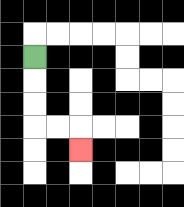{'start': '[1, 2]', 'end': '[3, 6]', 'path_directions': 'D,D,D,R,R,D', 'path_coordinates': '[[1, 2], [1, 3], [1, 4], [1, 5], [2, 5], [3, 5], [3, 6]]'}